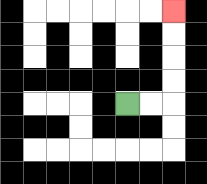{'start': '[5, 4]', 'end': '[7, 0]', 'path_directions': 'R,R,U,U,U,U', 'path_coordinates': '[[5, 4], [6, 4], [7, 4], [7, 3], [7, 2], [7, 1], [7, 0]]'}